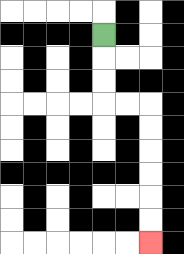{'start': '[4, 1]', 'end': '[6, 10]', 'path_directions': 'D,D,D,R,R,D,D,D,D,D,D', 'path_coordinates': '[[4, 1], [4, 2], [4, 3], [4, 4], [5, 4], [6, 4], [6, 5], [6, 6], [6, 7], [6, 8], [6, 9], [6, 10]]'}